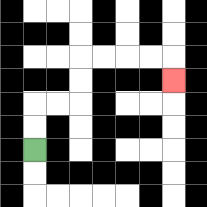{'start': '[1, 6]', 'end': '[7, 3]', 'path_directions': 'U,U,R,R,U,U,R,R,R,R,D', 'path_coordinates': '[[1, 6], [1, 5], [1, 4], [2, 4], [3, 4], [3, 3], [3, 2], [4, 2], [5, 2], [6, 2], [7, 2], [7, 3]]'}